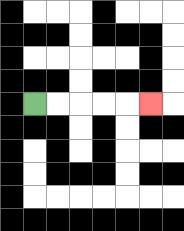{'start': '[1, 4]', 'end': '[6, 4]', 'path_directions': 'R,R,R,R,R', 'path_coordinates': '[[1, 4], [2, 4], [3, 4], [4, 4], [5, 4], [6, 4]]'}